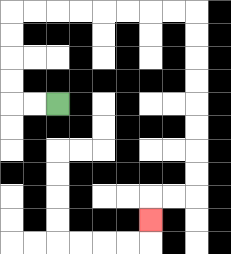{'start': '[2, 4]', 'end': '[6, 9]', 'path_directions': 'L,L,U,U,U,U,R,R,R,R,R,R,R,R,D,D,D,D,D,D,D,D,L,L,D', 'path_coordinates': '[[2, 4], [1, 4], [0, 4], [0, 3], [0, 2], [0, 1], [0, 0], [1, 0], [2, 0], [3, 0], [4, 0], [5, 0], [6, 0], [7, 0], [8, 0], [8, 1], [8, 2], [8, 3], [8, 4], [8, 5], [8, 6], [8, 7], [8, 8], [7, 8], [6, 8], [6, 9]]'}